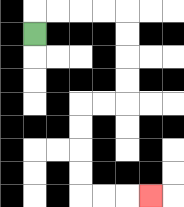{'start': '[1, 1]', 'end': '[6, 8]', 'path_directions': 'U,R,R,R,R,D,D,D,D,L,L,D,D,D,D,R,R,R', 'path_coordinates': '[[1, 1], [1, 0], [2, 0], [3, 0], [4, 0], [5, 0], [5, 1], [5, 2], [5, 3], [5, 4], [4, 4], [3, 4], [3, 5], [3, 6], [3, 7], [3, 8], [4, 8], [5, 8], [6, 8]]'}